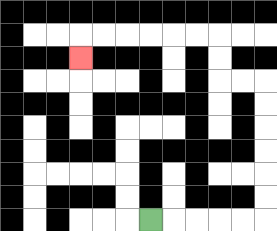{'start': '[6, 9]', 'end': '[3, 2]', 'path_directions': 'R,R,R,R,R,U,U,U,U,U,U,L,L,U,U,L,L,L,L,L,L,D', 'path_coordinates': '[[6, 9], [7, 9], [8, 9], [9, 9], [10, 9], [11, 9], [11, 8], [11, 7], [11, 6], [11, 5], [11, 4], [11, 3], [10, 3], [9, 3], [9, 2], [9, 1], [8, 1], [7, 1], [6, 1], [5, 1], [4, 1], [3, 1], [3, 2]]'}